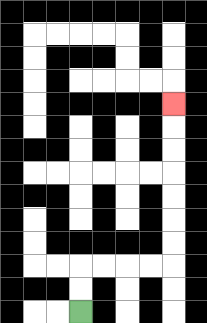{'start': '[3, 13]', 'end': '[7, 4]', 'path_directions': 'U,U,R,R,R,R,U,U,U,U,U,U,U', 'path_coordinates': '[[3, 13], [3, 12], [3, 11], [4, 11], [5, 11], [6, 11], [7, 11], [7, 10], [7, 9], [7, 8], [7, 7], [7, 6], [7, 5], [7, 4]]'}